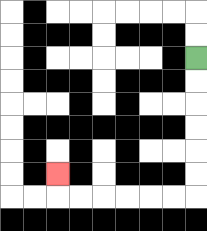{'start': '[8, 2]', 'end': '[2, 7]', 'path_directions': 'D,D,D,D,D,D,L,L,L,L,L,L,U', 'path_coordinates': '[[8, 2], [8, 3], [8, 4], [8, 5], [8, 6], [8, 7], [8, 8], [7, 8], [6, 8], [5, 8], [4, 8], [3, 8], [2, 8], [2, 7]]'}